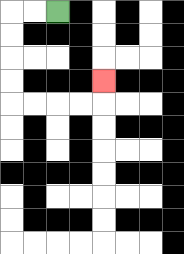{'start': '[2, 0]', 'end': '[4, 3]', 'path_directions': 'L,L,D,D,D,D,R,R,R,R,U', 'path_coordinates': '[[2, 0], [1, 0], [0, 0], [0, 1], [0, 2], [0, 3], [0, 4], [1, 4], [2, 4], [3, 4], [4, 4], [4, 3]]'}